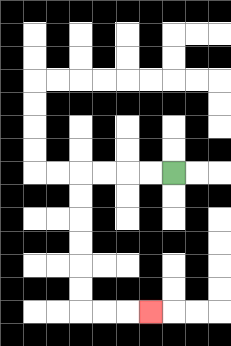{'start': '[7, 7]', 'end': '[6, 13]', 'path_directions': 'L,L,L,L,D,D,D,D,D,D,R,R,R', 'path_coordinates': '[[7, 7], [6, 7], [5, 7], [4, 7], [3, 7], [3, 8], [3, 9], [3, 10], [3, 11], [3, 12], [3, 13], [4, 13], [5, 13], [6, 13]]'}